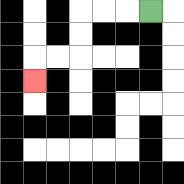{'start': '[6, 0]', 'end': '[1, 3]', 'path_directions': 'L,L,L,D,D,L,L,D', 'path_coordinates': '[[6, 0], [5, 0], [4, 0], [3, 0], [3, 1], [3, 2], [2, 2], [1, 2], [1, 3]]'}